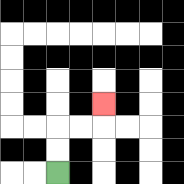{'start': '[2, 7]', 'end': '[4, 4]', 'path_directions': 'U,U,R,R,U', 'path_coordinates': '[[2, 7], [2, 6], [2, 5], [3, 5], [4, 5], [4, 4]]'}